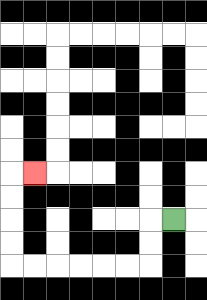{'start': '[7, 9]', 'end': '[1, 7]', 'path_directions': 'L,D,D,L,L,L,L,L,L,U,U,U,U,R', 'path_coordinates': '[[7, 9], [6, 9], [6, 10], [6, 11], [5, 11], [4, 11], [3, 11], [2, 11], [1, 11], [0, 11], [0, 10], [0, 9], [0, 8], [0, 7], [1, 7]]'}